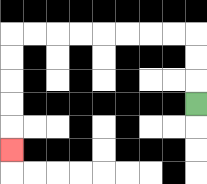{'start': '[8, 4]', 'end': '[0, 6]', 'path_directions': 'U,U,U,L,L,L,L,L,L,L,L,D,D,D,D,D', 'path_coordinates': '[[8, 4], [8, 3], [8, 2], [8, 1], [7, 1], [6, 1], [5, 1], [4, 1], [3, 1], [2, 1], [1, 1], [0, 1], [0, 2], [0, 3], [0, 4], [0, 5], [0, 6]]'}